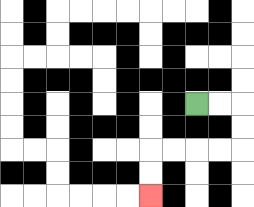{'start': '[8, 4]', 'end': '[6, 8]', 'path_directions': 'R,R,D,D,L,L,L,L,D,D', 'path_coordinates': '[[8, 4], [9, 4], [10, 4], [10, 5], [10, 6], [9, 6], [8, 6], [7, 6], [6, 6], [6, 7], [6, 8]]'}